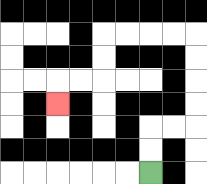{'start': '[6, 7]', 'end': '[2, 4]', 'path_directions': 'U,U,R,R,U,U,U,U,L,L,L,L,D,D,L,L,D', 'path_coordinates': '[[6, 7], [6, 6], [6, 5], [7, 5], [8, 5], [8, 4], [8, 3], [8, 2], [8, 1], [7, 1], [6, 1], [5, 1], [4, 1], [4, 2], [4, 3], [3, 3], [2, 3], [2, 4]]'}